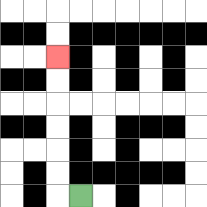{'start': '[3, 8]', 'end': '[2, 2]', 'path_directions': 'L,U,U,U,U,U,U', 'path_coordinates': '[[3, 8], [2, 8], [2, 7], [2, 6], [2, 5], [2, 4], [2, 3], [2, 2]]'}